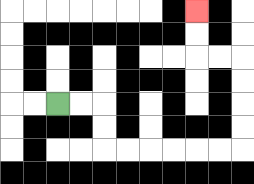{'start': '[2, 4]', 'end': '[8, 0]', 'path_directions': 'R,R,D,D,R,R,R,R,R,R,U,U,U,U,L,L,U,U', 'path_coordinates': '[[2, 4], [3, 4], [4, 4], [4, 5], [4, 6], [5, 6], [6, 6], [7, 6], [8, 6], [9, 6], [10, 6], [10, 5], [10, 4], [10, 3], [10, 2], [9, 2], [8, 2], [8, 1], [8, 0]]'}